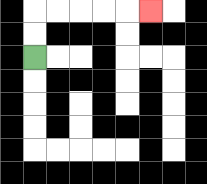{'start': '[1, 2]', 'end': '[6, 0]', 'path_directions': 'U,U,R,R,R,R,R', 'path_coordinates': '[[1, 2], [1, 1], [1, 0], [2, 0], [3, 0], [4, 0], [5, 0], [6, 0]]'}